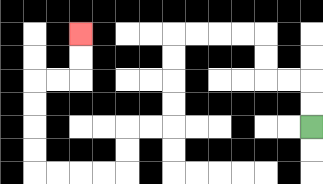{'start': '[13, 5]', 'end': '[3, 1]', 'path_directions': 'U,U,L,L,U,U,L,L,L,L,D,D,D,D,L,L,D,D,L,L,L,L,U,U,U,U,R,R,U,U', 'path_coordinates': '[[13, 5], [13, 4], [13, 3], [12, 3], [11, 3], [11, 2], [11, 1], [10, 1], [9, 1], [8, 1], [7, 1], [7, 2], [7, 3], [7, 4], [7, 5], [6, 5], [5, 5], [5, 6], [5, 7], [4, 7], [3, 7], [2, 7], [1, 7], [1, 6], [1, 5], [1, 4], [1, 3], [2, 3], [3, 3], [3, 2], [3, 1]]'}